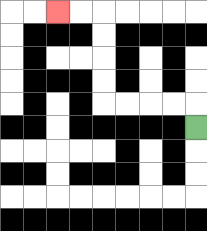{'start': '[8, 5]', 'end': '[2, 0]', 'path_directions': 'U,L,L,L,L,U,U,U,U,L,L', 'path_coordinates': '[[8, 5], [8, 4], [7, 4], [6, 4], [5, 4], [4, 4], [4, 3], [4, 2], [4, 1], [4, 0], [3, 0], [2, 0]]'}